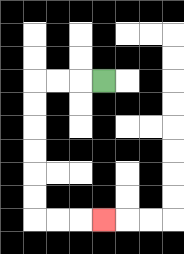{'start': '[4, 3]', 'end': '[4, 9]', 'path_directions': 'L,L,L,D,D,D,D,D,D,R,R,R', 'path_coordinates': '[[4, 3], [3, 3], [2, 3], [1, 3], [1, 4], [1, 5], [1, 6], [1, 7], [1, 8], [1, 9], [2, 9], [3, 9], [4, 9]]'}